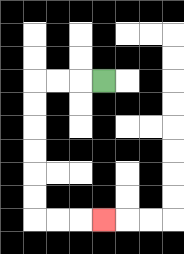{'start': '[4, 3]', 'end': '[4, 9]', 'path_directions': 'L,L,L,D,D,D,D,D,D,R,R,R', 'path_coordinates': '[[4, 3], [3, 3], [2, 3], [1, 3], [1, 4], [1, 5], [1, 6], [1, 7], [1, 8], [1, 9], [2, 9], [3, 9], [4, 9]]'}